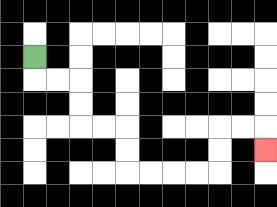{'start': '[1, 2]', 'end': '[11, 6]', 'path_directions': 'D,R,R,D,D,R,R,D,D,R,R,R,R,U,U,R,R,D', 'path_coordinates': '[[1, 2], [1, 3], [2, 3], [3, 3], [3, 4], [3, 5], [4, 5], [5, 5], [5, 6], [5, 7], [6, 7], [7, 7], [8, 7], [9, 7], [9, 6], [9, 5], [10, 5], [11, 5], [11, 6]]'}